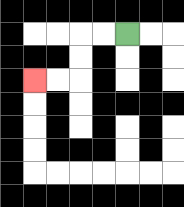{'start': '[5, 1]', 'end': '[1, 3]', 'path_directions': 'L,L,D,D,L,L', 'path_coordinates': '[[5, 1], [4, 1], [3, 1], [3, 2], [3, 3], [2, 3], [1, 3]]'}